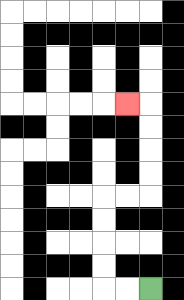{'start': '[6, 12]', 'end': '[5, 4]', 'path_directions': 'L,L,U,U,U,U,R,R,U,U,U,U,L', 'path_coordinates': '[[6, 12], [5, 12], [4, 12], [4, 11], [4, 10], [4, 9], [4, 8], [5, 8], [6, 8], [6, 7], [6, 6], [6, 5], [6, 4], [5, 4]]'}